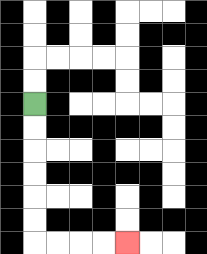{'start': '[1, 4]', 'end': '[5, 10]', 'path_directions': 'D,D,D,D,D,D,R,R,R,R', 'path_coordinates': '[[1, 4], [1, 5], [1, 6], [1, 7], [1, 8], [1, 9], [1, 10], [2, 10], [3, 10], [4, 10], [5, 10]]'}